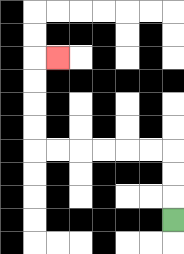{'start': '[7, 9]', 'end': '[2, 2]', 'path_directions': 'U,U,U,L,L,L,L,L,L,U,U,U,U,R', 'path_coordinates': '[[7, 9], [7, 8], [7, 7], [7, 6], [6, 6], [5, 6], [4, 6], [3, 6], [2, 6], [1, 6], [1, 5], [1, 4], [1, 3], [1, 2], [2, 2]]'}